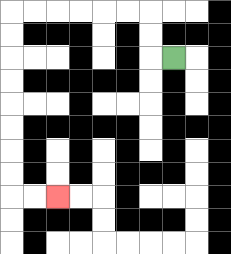{'start': '[7, 2]', 'end': '[2, 8]', 'path_directions': 'L,U,U,L,L,L,L,L,L,D,D,D,D,D,D,D,D,R,R', 'path_coordinates': '[[7, 2], [6, 2], [6, 1], [6, 0], [5, 0], [4, 0], [3, 0], [2, 0], [1, 0], [0, 0], [0, 1], [0, 2], [0, 3], [0, 4], [0, 5], [0, 6], [0, 7], [0, 8], [1, 8], [2, 8]]'}